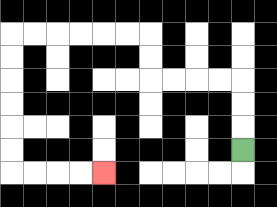{'start': '[10, 6]', 'end': '[4, 7]', 'path_directions': 'U,U,U,L,L,L,L,U,U,L,L,L,L,L,L,D,D,D,D,D,D,R,R,R,R', 'path_coordinates': '[[10, 6], [10, 5], [10, 4], [10, 3], [9, 3], [8, 3], [7, 3], [6, 3], [6, 2], [6, 1], [5, 1], [4, 1], [3, 1], [2, 1], [1, 1], [0, 1], [0, 2], [0, 3], [0, 4], [0, 5], [0, 6], [0, 7], [1, 7], [2, 7], [3, 7], [4, 7]]'}